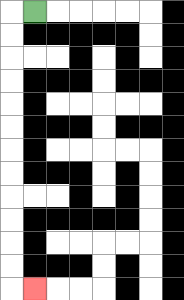{'start': '[1, 0]', 'end': '[1, 12]', 'path_directions': 'L,D,D,D,D,D,D,D,D,D,D,D,D,R', 'path_coordinates': '[[1, 0], [0, 0], [0, 1], [0, 2], [0, 3], [0, 4], [0, 5], [0, 6], [0, 7], [0, 8], [0, 9], [0, 10], [0, 11], [0, 12], [1, 12]]'}